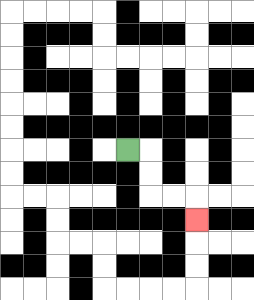{'start': '[5, 6]', 'end': '[8, 9]', 'path_directions': 'R,D,D,R,R,D', 'path_coordinates': '[[5, 6], [6, 6], [6, 7], [6, 8], [7, 8], [8, 8], [8, 9]]'}